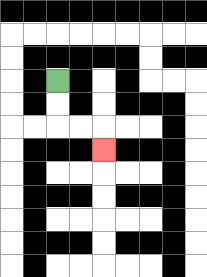{'start': '[2, 3]', 'end': '[4, 6]', 'path_directions': 'D,D,R,R,D', 'path_coordinates': '[[2, 3], [2, 4], [2, 5], [3, 5], [4, 5], [4, 6]]'}